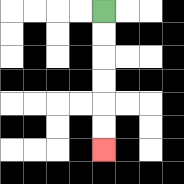{'start': '[4, 0]', 'end': '[4, 6]', 'path_directions': 'D,D,D,D,D,D', 'path_coordinates': '[[4, 0], [4, 1], [4, 2], [4, 3], [4, 4], [4, 5], [4, 6]]'}